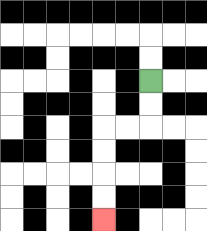{'start': '[6, 3]', 'end': '[4, 9]', 'path_directions': 'D,D,L,L,D,D,D,D', 'path_coordinates': '[[6, 3], [6, 4], [6, 5], [5, 5], [4, 5], [4, 6], [4, 7], [4, 8], [4, 9]]'}